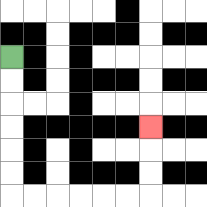{'start': '[0, 2]', 'end': '[6, 5]', 'path_directions': 'D,D,D,D,D,D,R,R,R,R,R,R,U,U,U', 'path_coordinates': '[[0, 2], [0, 3], [0, 4], [0, 5], [0, 6], [0, 7], [0, 8], [1, 8], [2, 8], [3, 8], [4, 8], [5, 8], [6, 8], [6, 7], [6, 6], [6, 5]]'}